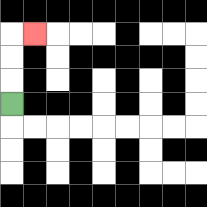{'start': '[0, 4]', 'end': '[1, 1]', 'path_directions': 'U,U,U,R', 'path_coordinates': '[[0, 4], [0, 3], [0, 2], [0, 1], [1, 1]]'}